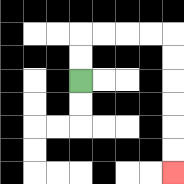{'start': '[3, 3]', 'end': '[7, 7]', 'path_directions': 'U,U,R,R,R,R,D,D,D,D,D,D', 'path_coordinates': '[[3, 3], [3, 2], [3, 1], [4, 1], [5, 1], [6, 1], [7, 1], [7, 2], [7, 3], [7, 4], [7, 5], [7, 6], [7, 7]]'}